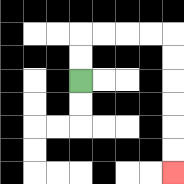{'start': '[3, 3]', 'end': '[7, 7]', 'path_directions': 'U,U,R,R,R,R,D,D,D,D,D,D', 'path_coordinates': '[[3, 3], [3, 2], [3, 1], [4, 1], [5, 1], [6, 1], [7, 1], [7, 2], [7, 3], [7, 4], [7, 5], [7, 6], [7, 7]]'}